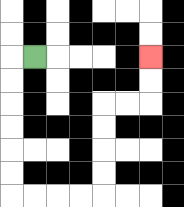{'start': '[1, 2]', 'end': '[6, 2]', 'path_directions': 'L,D,D,D,D,D,D,R,R,R,R,U,U,U,U,R,R,U,U', 'path_coordinates': '[[1, 2], [0, 2], [0, 3], [0, 4], [0, 5], [0, 6], [0, 7], [0, 8], [1, 8], [2, 8], [3, 8], [4, 8], [4, 7], [4, 6], [4, 5], [4, 4], [5, 4], [6, 4], [6, 3], [6, 2]]'}